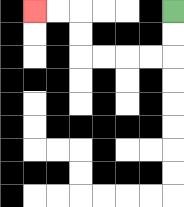{'start': '[7, 0]', 'end': '[1, 0]', 'path_directions': 'D,D,L,L,L,L,U,U,L,L', 'path_coordinates': '[[7, 0], [7, 1], [7, 2], [6, 2], [5, 2], [4, 2], [3, 2], [3, 1], [3, 0], [2, 0], [1, 0]]'}